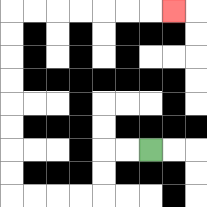{'start': '[6, 6]', 'end': '[7, 0]', 'path_directions': 'L,L,D,D,L,L,L,L,U,U,U,U,U,U,U,U,R,R,R,R,R,R,R', 'path_coordinates': '[[6, 6], [5, 6], [4, 6], [4, 7], [4, 8], [3, 8], [2, 8], [1, 8], [0, 8], [0, 7], [0, 6], [0, 5], [0, 4], [0, 3], [0, 2], [0, 1], [0, 0], [1, 0], [2, 0], [3, 0], [4, 0], [5, 0], [6, 0], [7, 0]]'}